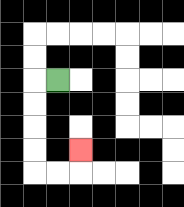{'start': '[2, 3]', 'end': '[3, 6]', 'path_directions': 'L,D,D,D,D,R,R,U', 'path_coordinates': '[[2, 3], [1, 3], [1, 4], [1, 5], [1, 6], [1, 7], [2, 7], [3, 7], [3, 6]]'}